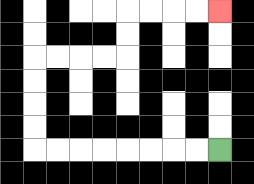{'start': '[9, 6]', 'end': '[9, 0]', 'path_directions': 'L,L,L,L,L,L,L,L,U,U,U,U,R,R,R,R,U,U,R,R,R,R', 'path_coordinates': '[[9, 6], [8, 6], [7, 6], [6, 6], [5, 6], [4, 6], [3, 6], [2, 6], [1, 6], [1, 5], [1, 4], [1, 3], [1, 2], [2, 2], [3, 2], [4, 2], [5, 2], [5, 1], [5, 0], [6, 0], [7, 0], [8, 0], [9, 0]]'}